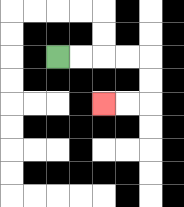{'start': '[2, 2]', 'end': '[4, 4]', 'path_directions': 'R,R,R,R,D,D,L,L', 'path_coordinates': '[[2, 2], [3, 2], [4, 2], [5, 2], [6, 2], [6, 3], [6, 4], [5, 4], [4, 4]]'}